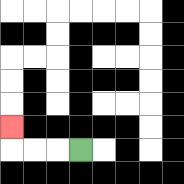{'start': '[3, 6]', 'end': '[0, 5]', 'path_directions': 'L,L,L,U', 'path_coordinates': '[[3, 6], [2, 6], [1, 6], [0, 6], [0, 5]]'}